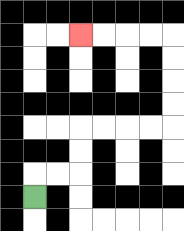{'start': '[1, 8]', 'end': '[3, 1]', 'path_directions': 'U,R,R,U,U,R,R,R,R,U,U,U,U,L,L,L,L', 'path_coordinates': '[[1, 8], [1, 7], [2, 7], [3, 7], [3, 6], [3, 5], [4, 5], [5, 5], [6, 5], [7, 5], [7, 4], [7, 3], [7, 2], [7, 1], [6, 1], [5, 1], [4, 1], [3, 1]]'}